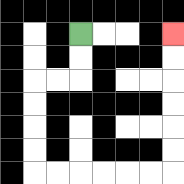{'start': '[3, 1]', 'end': '[7, 1]', 'path_directions': 'D,D,L,L,D,D,D,D,R,R,R,R,R,R,U,U,U,U,U,U', 'path_coordinates': '[[3, 1], [3, 2], [3, 3], [2, 3], [1, 3], [1, 4], [1, 5], [1, 6], [1, 7], [2, 7], [3, 7], [4, 7], [5, 7], [6, 7], [7, 7], [7, 6], [7, 5], [7, 4], [7, 3], [7, 2], [7, 1]]'}